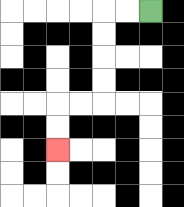{'start': '[6, 0]', 'end': '[2, 6]', 'path_directions': 'L,L,D,D,D,D,L,L,D,D', 'path_coordinates': '[[6, 0], [5, 0], [4, 0], [4, 1], [4, 2], [4, 3], [4, 4], [3, 4], [2, 4], [2, 5], [2, 6]]'}